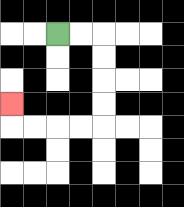{'start': '[2, 1]', 'end': '[0, 4]', 'path_directions': 'R,R,D,D,D,D,L,L,L,L,U', 'path_coordinates': '[[2, 1], [3, 1], [4, 1], [4, 2], [4, 3], [4, 4], [4, 5], [3, 5], [2, 5], [1, 5], [0, 5], [0, 4]]'}